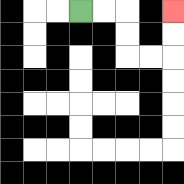{'start': '[3, 0]', 'end': '[7, 0]', 'path_directions': 'R,R,D,D,R,R,U,U', 'path_coordinates': '[[3, 0], [4, 0], [5, 0], [5, 1], [5, 2], [6, 2], [7, 2], [7, 1], [7, 0]]'}